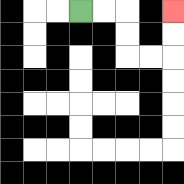{'start': '[3, 0]', 'end': '[7, 0]', 'path_directions': 'R,R,D,D,R,R,U,U', 'path_coordinates': '[[3, 0], [4, 0], [5, 0], [5, 1], [5, 2], [6, 2], [7, 2], [7, 1], [7, 0]]'}